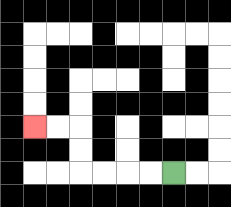{'start': '[7, 7]', 'end': '[1, 5]', 'path_directions': 'L,L,L,L,U,U,L,L', 'path_coordinates': '[[7, 7], [6, 7], [5, 7], [4, 7], [3, 7], [3, 6], [3, 5], [2, 5], [1, 5]]'}